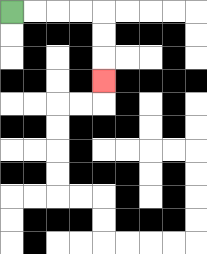{'start': '[0, 0]', 'end': '[4, 3]', 'path_directions': 'R,R,R,R,D,D,D', 'path_coordinates': '[[0, 0], [1, 0], [2, 0], [3, 0], [4, 0], [4, 1], [4, 2], [4, 3]]'}